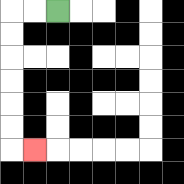{'start': '[2, 0]', 'end': '[1, 6]', 'path_directions': 'L,L,D,D,D,D,D,D,R', 'path_coordinates': '[[2, 0], [1, 0], [0, 0], [0, 1], [0, 2], [0, 3], [0, 4], [0, 5], [0, 6], [1, 6]]'}